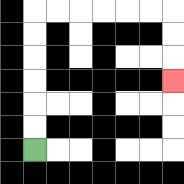{'start': '[1, 6]', 'end': '[7, 3]', 'path_directions': 'U,U,U,U,U,U,R,R,R,R,R,R,D,D,D', 'path_coordinates': '[[1, 6], [1, 5], [1, 4], [1, 3], [1, 2], [1, 1], [1, 0], [2, 0], [3, 0], [4, 0], [5, 0], [6, 0], [7, 0], [7, 1], [7, 2], [7, 3]]'}